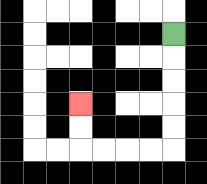{'start': '[7, 1]', 'end': '[3, 4]', 'path_directions': 'D,D,D,D,D,L,L,L,L,U,U', 'path_coordinates': '[[7, 1], [7, 2], [7, 3], [7, 4], [7, 5], [7, 6], [6, 6], [5, 6], [4, 6], [3, 6], [3, 5], [3, 4]]'}